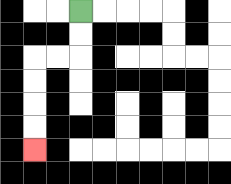{'start': '[3, 0]', 'end': '[1, 6]', 'path_directions': 'D,D,L,L,D,D,D,D', 'path_coordinates': '[[3, 0], [3, 1], [3, 2], [2, 2], [1, 2], [1, 3], [1, 4], [1, 5], [1, 6]]'}